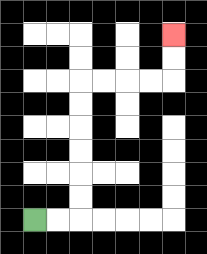{'start': '[1, 9]', 'end': '[7, 1]', 'path_directions': 'R,R,U,U,U,U,U,U,R,R,R,R,U,U', 'path_coordinates': '[[1, 9], [2, 9], [3, 9], [3, 8], [3, 7], [3, 6], [3, 5], [3, 4], [3, 3], [4, 3], [5, 3], [6, 3], [7, 3], [7, 2], [7, 1]]'}